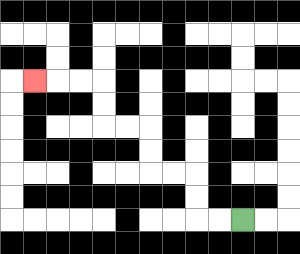{'start': '[10, 9]', 'end': '[1, 3]', 'path_directions': 'L,L,U,U,L,L,U,U,L,L,U,U,L,L,L', 'path_coordinates': '[[10, 9], [9, 9], [8, 9], [8, 8], [8, 7], [7, 7], [6, 7], [6, 6], [6, 5], [5, 5], [4, 5], [4, 4], [4, 3], [3, 3], [2, 3], [1, 3]]'}